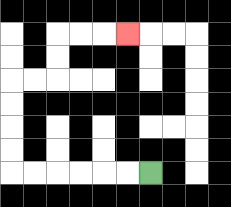{'start': '[6, 7]', 'end': '[5, 1]', 'path_directions': 'L,L,L,L,L,L,U,U,U,U,R,R,U,U,R,R,R', 'path_coordinates': '[[6, 7], [5, 7], [4, 7], [3, 7], [2, 7], [1, 7], [0, 7], [0, 6], [0, 5], [0, 4], [0, 3], [1, 3], [2, 3], [2, 2], [2, 1], [3, 1], [4, 1], [5, 1]]'}